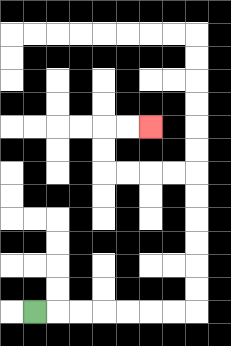{'start': '[1, 13]', 'end': '[6, 5]', 'path_directions': 'R,R,R,R,R,R,R,U,U,U,U,U,U,L,L,L,L,U,U,R,R', 'path_coordinates': '[[1, 13], [2, 13], [3, 13], [4, 13], [5, 13], [6, 13], [7, 13], [8, 13], [8, 12], [8, 11], [8, 10], [8, 9], [8, 8], [8, 7], [7, 7], [6, 7], [5, 7], [4, 7], [4, 6], [4, 5], [5, 5], [6, 5]]'}